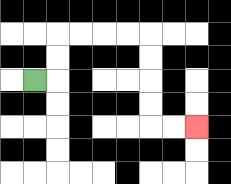{'start': '[1, 3]', 'end': '[8, 5]', 'path_directions': 'R,U,U,R,R,R,R,D,D,D,D,R,R', 'path_coordinates': '[[1, 3], [2, 3], [2, 2], [2, 1], [3, 1], [4, 1], [5, 1], [6, 1], [6, 2], [6, 3], [6, 4], [6, 5], [7, 5], [8, 5]]'}